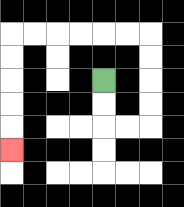{'start': '[4, 3]', 'end': '[0, 6]', 'path_directions': 'D,D,R,R,U,U,U,U,L,L,L,L,L,L,D,D,D,D,D', 'path_coordinates': '[[4, 3], [4, 4], [4, 5], [5, 5], [6, 5], [6, 4], [6, 3], [6, 2], [6, 1], [5, 1], [4, 1], [3, 1], [2, 1], [1, 1], [0, 1], [0, 2], [0, 3], [0, 4], [0, 5], [0, 6]]'}